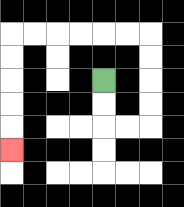{'start': '[4, 3]', 'end': '[0, 6]', 'path_directions': 'D,D,R,R,U,U,U,U,L,L,L,L,L,L,D,D,D,D,D', 'path_coordinates': '[[4, 3], [4, 4], [4, 5], [5, 5], [6, 5], [6, 4], [6, 3], [6, 2], [6, 1], [5, 1], [4, 1], [3, 1], [2, 1], [1, 1], [0, 1], [0, 2], [0, 3], [0, 4], [0, 5], [0, 6]]'}